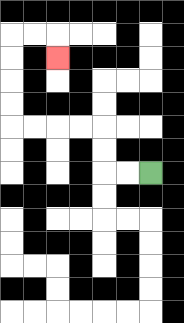{'start': '[6, 7]', 'end': '[2, 2]', 'path_directions': 'L,L,U,U,L,L,L,L,U,U,U,U,R,R,D', 'path_coordinates': '[[6, 7], [5, 7], [4, 7], [4, 6], [4, 5], [3, 5], [2, 5], [1, 5], [0, 5], [0, 4], [0, 3], [0, 2], [0, 1], [1, 1], [2, 1], [2, 2]]'}